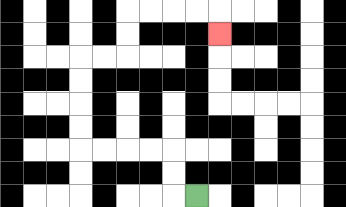{'start': '[8, 8]', 'end': '[9, 1]', 'path_directions': 'L,U,U,L,L,L,L,U,U,U,U,R,R,U,U,R,R,R,R,D', 'path_coordinates': '[[8, 8], [7, 8], [7, 7], [7, 6], [6, 6], [5, 6], [4, 6], [3, 6], [3, 5], [3, 4], [3, 3], [3, 2], [4, 2], [5, 2], [5, 1], [5, 0], [6, 0], [7, 0], [8, 0], [9, 0], [9, 1]]'}